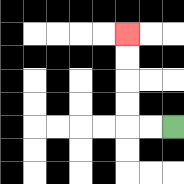{'start': '[7, 5]', 'end': '[5, 1]', 'path_directions': 'L,L,U,U,U,U', 'path_coordinates': '[[7, 5], [6, 5], [5, 5], [5, 4], [5, 3], [5, 2], [5, 1]]'}